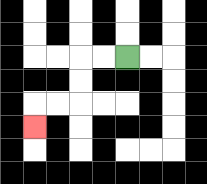{'start': '[5, 2]', 'end': '[1, 5]', 'path_directions': 'L,L,D,D,L,L,D', 'path_coordinates': '[[5, 2], [4, 2], [3, 2], [3, 3], [3, 4], [2, 4], [1, 4], [1, 5]]'}